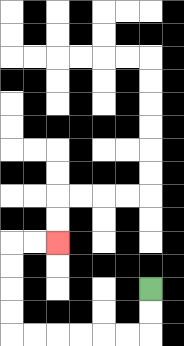{'start': '[6, 12]', 'end': '[2, 10]', 'path_directions': 'D,D,L,L,L,L,L,L,U,U,U,U,R,R', 'path_coordinates': '[[6, 12], [6, 13], [6, 14], [5, 14], [4, 14], [3, 14], [2, 14], [1, 14], [0, 14], [0, 13], [0, 12], [0, 11], [0, 10], [1, 10], [2, 10]]'}